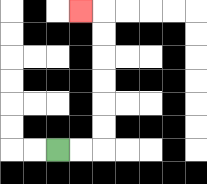{'start': '[2, 6]', 'end': '[3, 0]', 'path_directions': 'R,R,U,U,U,U,U,U,L', 'path_coordinates': '[[2, 6], [3, 6], [4, 6], [4, 5], [4, 4], [4, 3], [4, 2], [4, 1], [4, 0], [3, 0]]'}